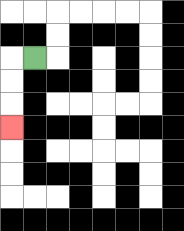{'start': '[1, 2]', 'end': '[0, 5]', 'path_directions': 'L,D,D,D', 'path_coordinates': '[[1, 2], [0, 2], [0, 3], [0, 4], [0, 5]]'}